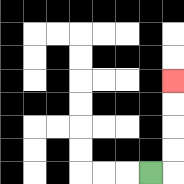{'start': '[6, 7]', 'end': '[7, 3]', 'path_directions': 'R,U,U,U,U', 'path_coordinates': '[[6, 7], [7, 7], [7, 6], [7, 5], [7, 4], [7, 3]]'}